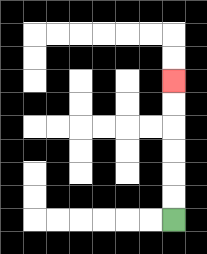{'start': '[7, 9]', 'end': '[7, 3]', 'path_directions': 'U,U,U,U,U,U', 'path_coordinates': '[[7, 9], [7, 8], [7, 7], [7, 6], [7, 5], [7, 4], [7, 3]]'}